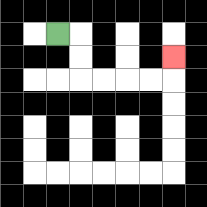{'start': '[2, 1]', 'end': '[7, 2]', 'path_directions': 'R,D,D,R,R,R,R,U', 'path_coordinates': '[[2, 1], [3, 1], [3, 2], [3, 3], [4, 3], [5, 3], [6, 3], [7, 3], [7, 2]]'}